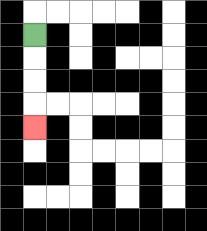{'start': '[1, 1]', 'end': '[1, 5]', 'path_directions': 'D,D,D,D', 'path_coordinates': '[[1, 1], [1, 2], [1, 3], [1, 4], [1, 5]]'}